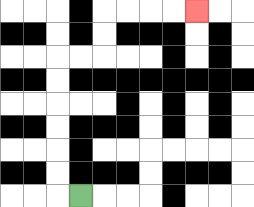{'start': '[3, 8]', 'end': '[8, 0]', 'path_directions': 'L,U,U,U,U,U,U,R,R,U,U,R,R,R,R', 'path_coordinates': '[[3, 8], [2, 8], [2, 7], [2, 6], [2, 5], [2, 4], [2, 3], [2, 2], [3, 2], [4, 2], [4, 1], [4, 0], [5, 0], [6, 0], [7, 0], [8, 0]]'}